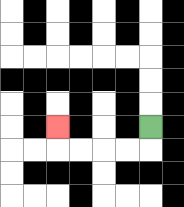{'start': '[6, 5]', 'end': '[2, 5]', 'path_directions': 'D,L,L,L,L,U', 'path_coordinates': '[[6, 5], [6, 6], [5, 6], [4, 6], [3, 6], [2, 6], [2, 5]]'}